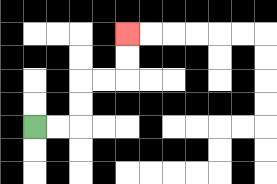{'start': '[1, 5]', 'end': '[5, 1]', 'path_directions': 'R,R,U,U,R,R,U,U', 'path_coordinates': '[[1, 5], [2, 5], [3, 5], [3, 4], [3, 3], [4, 3], [5, 3], [5, 2], [5, 1]]'}